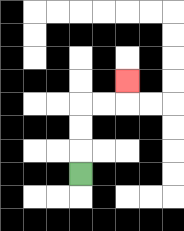{'start': '[3, 7]', 'end': '[5, 3]', 'path_directions': 'U,U,U,R,R,U', 'path_coordinates': '[[3, 7], [3, 6], [3, 5], [3, 4], [4, 4], [5, 4], [5, 3]]'}